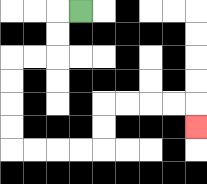{'start': '[3, 0]', 'end': '[8, 5]', 'path_directions': 'L,D,D,L,L,D,D,D,D,R,R,R,R,U,U,R,R,R,R,D', 'path_coordinates': '[[3, 0], [2, 0], [2, 1], [2, 2], [1, 2], [0, 2], [0, 3], [0, 4], [0, 5], [0, 6], [1, 6], [2, 6], [3, 6], [4, 6], [4, 5], [4, 4], [5, 4], [6, 4], [7, 4], [8, 4], [8, 5]]'}